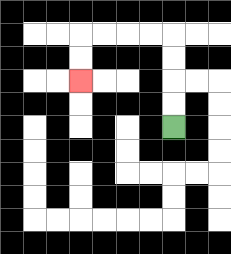{'start': '[7, 5]', 'end': '[3, 3]', 'path_directions': 'U,U,U,U,L,L,L,L,D,D', 'path_coordinates': '[[7, 5], [7, 4], [7, 3], [7, 2], [7, 1], [6, 1], [5, 1], [4, 1], [3, 1], [3, 2], [3, 3]]'}